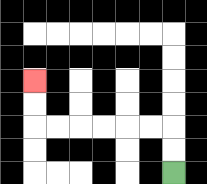{'start': '[7, 7]', 'end': '[1, 3]', 'path_directions': 'U,U,L,L,L,L,L,L,U,U', 'path_coordinates': '[[7, 7], [7, 6], [7, 5], [6, 5], [5, 5], [4, 5], [3, 5], [2, 5], [1, 5], [1, 4], [1, 3]]'}